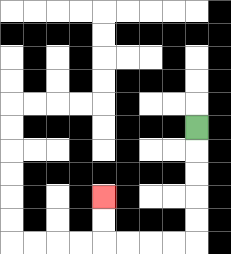{'start': '[8, 5]', 'end': '[4, 8]', 'path_directions': 'D,D,D,D,D,L,L,L,L,U,U', 'path_coordinates': '[[8, 5], [8, 6], [8, 7], [8, 8], [8, 9], [8, 10], [7, 10], [6, 10], [5, 10], [4, 10], [4, 9], [4, 8]]'}